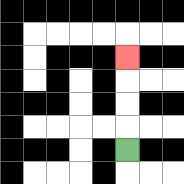{'start': '[5, 6]', 'end': '[5, 2]', 'path_directions': 'U,U,U,U', 'path_coordinates': '[[5, 6], [5, 5], [5, 4], [5, 3], [5, 2]]'}